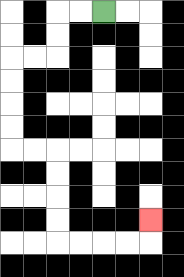{'start': '[4, 0]', 'end': '[6, 9]', 'path_directions': 'L,L,D,D,L,L,D,D,D,D,R,R,D,D,D,D,R,R,R,R,U', 'path_coordinates': '[[4, 0], [3, 0], [2, 0], [2, 1], [2, 2], [1, 2], [0, 2], [0, 3], [0, 4], [0, 5], [0, 6], [1, 6], [2, 6], [2, 7], [2, 8], [2, 9], [2, 10], [3, 10], [4, 10], [5, 10], [6, 10], [6, 9]]'}